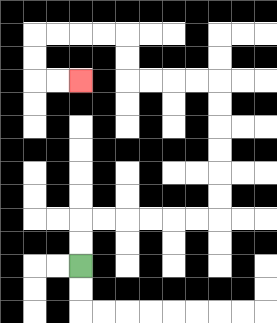{'start': '[3, 11]', 'end': '[3, 3]', 'path_directions': 'U,U,R,R,R,R,R,R,U,U,U,U,U,U,L,L,L,L,U,U,L,L,L,L,D,D,R,R', 'path_coordinates': '[[3, 11], [3, 10], [3, 9], [4, 9], [5, 9], [6, 9], [7, 9], [8, 9], [9, 9], [9, 8], [9, 7], [9, 6], [9, 5], [9, 4], [9, 3], [8, 3], [7, 3], [6, 3], [5, 3], [5, 2], [5, 1], [4, 1], [3, 1], [2, 1], [1, 1], [1, 2], [1, 3], [2, 3], [3, 3]]'}